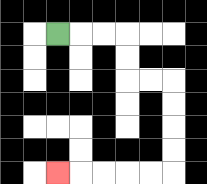{'start': '[2, 1]', 'end': '[2, 7]', 'path_directions': 'R,R,R,D,D,R,R,D,D,D,D,L,L,L,L,L', 'path_coordinates': '[[2, 1], [3, 1], [4, 1], [5, 1], [5, 2], [5, 3], [6, 3], [7, 3], [7, 4], [7, 5], [7, 6], [7, 7], [6, 7], [5, 7], [4, 7], [3, 7], [2, 7]]'}